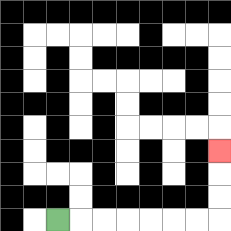{'start': '[2, 9]', 'end': '[9, 6]', 'path_directions': 'R,R,R,R,R,R,R,U,U,U', 'path_coordinates': '[[2, 9], [3, 9], [4, 9], [5, 9], [6, 9], [7, 9], [8, 9], [9, 9], [9, 8], [9, 7], [9, 6]]'}